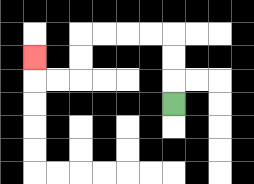{'start': '[7, 4]', 'end': '[1, 2]', 'path_directions': 'U,U,U,L,L,L,L,D,D,L,L,U', 'path_coordinates': '[[7, 4], [7, 3], [7, 2], [7, 1], [6, 1], [5, 1], [4, 1], [3, 1], [3, 2], [3, 3], [2, 3], [1, 3], [1, 2]]'}